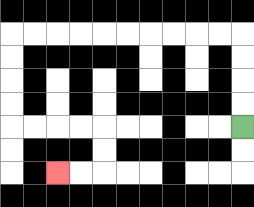{'start': '[10, 5]', 'end': '[2, 7]', 'path_directions': 'U,U,U,U,L,L,L,L,L,L,L,L,L,L,D,D,D,D,R,R,R,R,D,D,L,L', 'path_coordinates': '[[10, 5], [10, 4], [10, 3], [10, 2], [10, 1], [9, 1], [8, 1], [7, 1], [6, 1], [5, 1], [4, 1], [3, 1], [2, 1], [1, 1], [0, 1], [0, 2], [0, 3], [0, 4], [0, 5], [1, 5], [2, 5], [3, 5], [4, 5], [4, 6], [4, 7], [3, 7], [2, 7]]'}